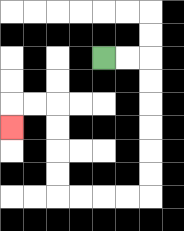{'start': '[4, 2]', 'end': '[0, 5]', 'path_directions': 'R,R,D,D,D,D,D,D,L,L,L,L,U,U,U,U,L,L,D', 'path_coordinates': '[[4, 2], [5, 2], [6, 2], [6, 3], [6, 4], [6, 5], [6, 6], [6, 7], [6, 8], [5, 8], [4, 8], [3, 8], [2, 8], [2, 7], [2, 6], [2, 5], [2, 4], [1, 4], [0, 4], [0, 5]]'}